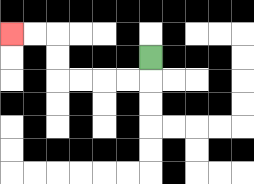{'start': '[6, 2]', 'end': '[0, 1]', 'path_directions': 'D,L,L,L,L,U,U,L,L', 'path_coordinates': '[[6, 2], [6, 3], [5, 3], [4, 3], [3, 3], [2, 3], [2, 2], [2, 1], [1, 1], [0, 1]]'}